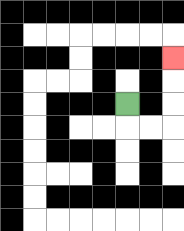{'start': '[5, 4]', 'end': '[7, 2]', 'path_directions': 'D,R,R,U,U,U', 'path_coordinates': '[[5, 4], [5, 5], [6, 5], [7, 5], [7, 4], [7, 3], [7, 2]]'}